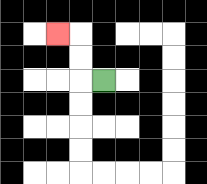{'start': '[4, 3]', 'end': '[2, 1]', 'path_directions': 'L,U,U,L', 'path_coordinates': '[[4, 3], [3, 3], [3, 2], [3, 1], [2, 1]]'}